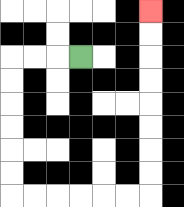{'start': '[3, 2]', 'end': '[6, 0]', 'path_directions': 'L,L,L,D,D,D,D,D,D,R,R,R,R,R,R,U,U,U,U,U,U,U,U', 'path_coordinates': '[[3, 2], [2, 2], [1, 2], [0, 2], [0, 3], [0, 4], [0, 5], [0, 6], [0, 7], [0, 8], [1, 8], [2, 8], [3, 8], [4, 8], [5, 8], [6, 8], [6, 7], [6, 6], [6, 5], [6, 4], [6, 3], [6, 2], [6, 1], [6, 0]]'}